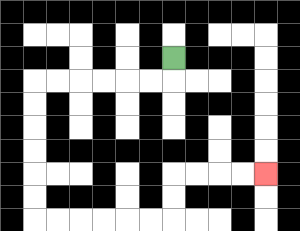{'start': '[7, 2]', 'end': '[11, 7]', 'path_directions': 'D,L,L,L,L,L,L,D,D,D,D,D,D,R,R,R,R,R,R,U,U,R,R,R,R', 'path_coordinates': '[[7, 2], [7, 3], [6, 3], [5, 3], [4, 3], [3, 3], [2, 3], [1, 3], [1, 4], [1, 5], [1, 6], [1, 7], [1, 8], [1, 9], [2, 9], [3, 9], [4, 9], [5, 9], [6, 9], [7, 9], [7, 8], [7, 7], [8, 7], [9, 7], [10, 7], [11, 7]]'}